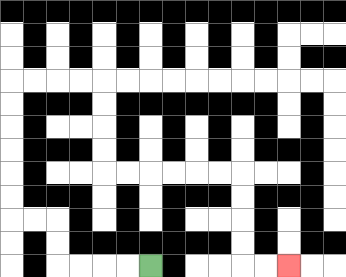{'start': '[6, 11]', 'end': '[12, 11]', 'path_directions': 'L,L,L,L,U,U,L,L,U,U,U,U,U,U,R,R,R,R,D,D,D,D,R,R,R,R,R,R,D,D,D,D,R,R', 'path_coordinates': '[[6, 11], [5, 11], [4, 11], [3, 11], [2, 11], [2, 10], [2, 9], [1, 9], [0, 9], [0, 8], [0, 7], [0, 6], [0, 5], [0, 4], [0, 3], [1, 3], [2, 3], [3, 3], [4, 3], [4, 4], [4, 5], [4, 6], [4, 7], [5, 7], [6, 7], [7, 7], [8, 7], [9, 7], [10, 7], [10, 8], [10, 9], [10, 10], [10, 11], [11, 11], [12, 11]]'}